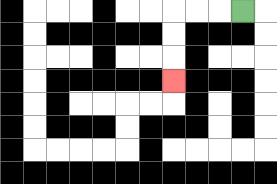{'start': '[10, 0]', 'end': '[7, 3]', 'path_directions': 'L,L,L,D,D,D', 'path_coordinates': '[[10, 0], [9, 0], [8, 0], [7, 0], [7, 1], [7, 2], [7, 3]]'}